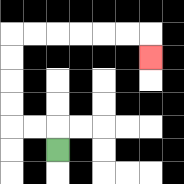{'start': '[2, 6]', 'end': '[6, 2]', 'path_directions': 'U,L,L,U,U,U,U,R,R,R,R,R,R,D', 'path_coordinates': '[[2, 6], [2, 5], [1, 5], [0, 5], [0, 4], [0, 3], [0, 2], [0, 1], [1, 1], [2, 1], [3, 1], [4, 1], [5, 1], [6, 1], [6, 2]]'}